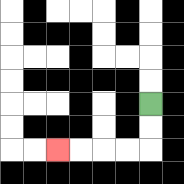{'start': '[6, 4]', 'end': '[2, 6]', 'path_directions': 'D,D,L,L,L,L', 'path_coordinates': '[[6, 4], [6, 5], [6, 6], [5, 6], [4, 6], [3, 6], [2, 6]]'}